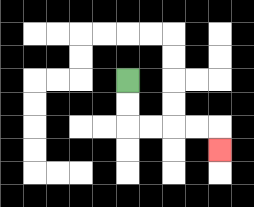{'start': '[5, 3]', 'end': '[9, 6]', 'path_directions': 'D,D,R,R,R,R,D', 'path_coordinates': '[[5, 3], [5, 4], [5, 5], [6, 5], [7, 5], [8, 5], [9, 5], [9, 6]]'}